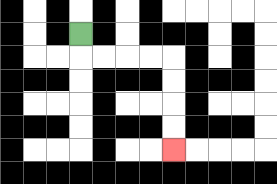{'start': '[3, 1]', 'end': '[7, 6]', 'path_directions': 'D,R,R,R,R,D,D,D,D', 'path_coordinates': '[[3, 1], [3, 2], [4, 2], [5, 2], [6, 2], [7, 2], [7, 3], [7, 4], [7, 5], [7, 6]]'}